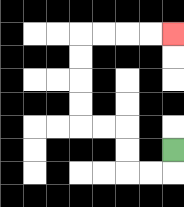{'start': '[7, 6]', 'end': '[7, 1]', 'path_directions': 'D,L,L,U,U,L,L,U,U,U,U,R,R,R,R', 'path_coordinates': '[[7, 6], [7, 7], [6, 7], [5, 7], [5, 6], [5, 5], [4, 5], [3, 5], [3, 4], [3, 3], [3, 2], [3, 1], [4, 1], [5, 1], [6, 1], [7, 1]]'}